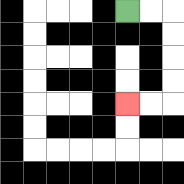{'start': '[5, 0]', 'end': '[5, 4]', 'path_directions': 'R,R,D,D,D,D,L,L', 'path_coordinates': '[[5, 0], [6, 0], [7, 0], [7, 1], [7, 2], [7, 3], [7, 4], [6, 4], [5, 4]]'}